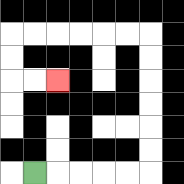{'start': '[1, 7]', 'end': '[2, 3]', 'path_directions': 'R,R,R,R,R,U,U,U,U,U,U,L,L,L,L,L,L,D,D,R,R', 'path_coordinates': '[[1, 7], [2, 7], [3, 7], [4, 7], [5, 7], [6, 7], [6, 6], [6, 5], [6, 4], [6, 3], [6, 2], [6, 1], [5, 1], [4, 1], [3, 1], [2, 1], [1, 1], [0, 1], [0, 2], [0, 3], [1, 3], [2, 3]]'}